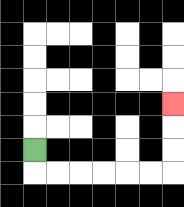{'start': '[1, 6]', 'end': '[7, 4]', 'path_directions': 'D,R,R,R,R,R,R,U,U,U', 'path_coordinates': '[[1, 6], [1, 7], [2, 7], [3, 7], [4, 7], [5, 7], [6, 7], [7, 7], [7, 6], [7, 5], [7, 4]]'}